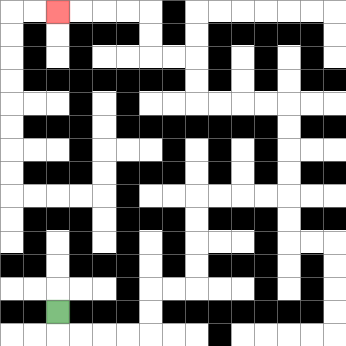{'start': '[2, 13]', 'end': '[2, 0]', 'path_directions': 'D,R,R,R,R,U,U,R,R,U,U,U,U,R,R,R,R,U,U,U,U,L,L,L,L,U,U,L,L,U,U,L,L,L,L', 'path_coordinates': '[[2, 13], [2, 14], [3, 14], [4, 14], [5, 14], [6, 14], [6, 13], [6, 12], [7, 12], [8, 12], [8, 11], [8, 10], [8, 9], [8, 8], [9, 8], [10, 8], [11, 8], [12, 8], [12, 7], [12, 6], [12, 5], [12, 4], [11, 4], [10, 4], [9, 4], [8, 4], [8, 3], [8, 2], [7, 2], [6, 2], [6, 1], [6, 0], [5, 0], [4, 0], [3, 0], [2, 0]]'}